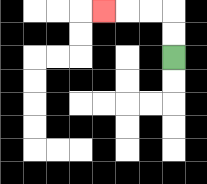{'start': '[7, 2]', 'end': '[4, 0]', 'path_directions': 'U,U,L,L,L', 'path_coordinates': '[[7, 2], [7, 1], [7, 0], [6, 0], [5, 0], [4, 0]]'}